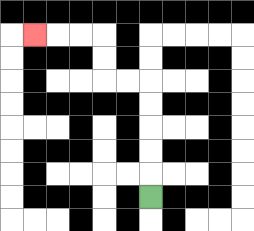{'start': '[6, 8]', 'end': '[1, 1]', 'path_directions': 'U,U,U,U,U,L,L,U,U,L,L,L', 'path_coordinates': '[[6, 8], [6, 7], [6, 6], [6, 5], [6, 4], [6, 3], [5, 3], [4, 3], [4, 2], [4, 1], [3, 1], [2, 1], [1, 1]]'}